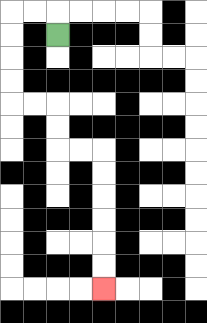{'start': '[2, 1]', 'end': '[4, 12]', 'path_directions': 'U,L,L,D,D,D,D,R,R,D,D,R,R,D,D,D,D,D,D', 'path_coordinates': '[[2, 1], [2, 0], [1, 0], [0, 0], [0, 1], [0, 2], [0, 3], [0, 4], [1, 4], [2, 4], [2, 5], [2, 6], [3, 6], [4, 6], [4, 7], [4, 8], [4, 9], [4, 10], [4, 11], [4, 12]]'}